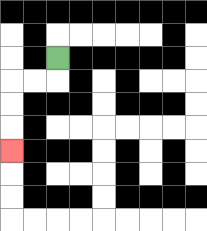{'start': '[2, 2]', 'end': '[0, 6]', 'path_directions': 'D,L,L,D,D,D', 'path_coordinates': '[[2, 2], [2, 3], [1, 3], [0, 3], [0, 4], [0, 5], [0, 6]]'}